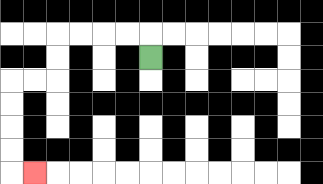{'start': '[6, 2]', 'end': '[1, 7]', 'path_directions': 'U,L,L,L,L,D,D,L,L,D,D,D,D,R', 'path_coordinates': '[[6, 2], [6, 1], [5, 1], [4, 1], [3, 1], [2, 1], [2, 2], [2, 3], [1, 3], [0, 3], [0, 4], [0, 5], [0, 6], [0, 7], [1, 7]]'}